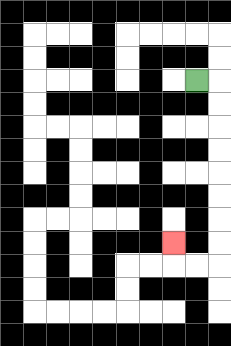{'start': '[8, 3]', 'end': '[7, 10]', 'path_directions': 'R,D,D,D,D,D,D,D,D,L,L,U', 'path_coordinates': '[[8, 3], [9, 3], [9, 4], [9, 5], [9, 6], [9, 7], [9, 8], [9, 9], [9, 10], [9, 11], [8, 11], [7, 11], [7, 10]]'}